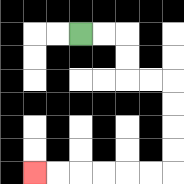{'start': '[3, 1]', 'end': '[1, 7]', 'path_directions': 'R,R,D,D,R,R,D,D,D,D,L,L,L,L,L,L', 'path_coordinates': '[[3, 1], [4, 1], [5, 1], [5, 2], [5, 3], [6, 3], [7, 3], [7, 4], [7, 5], [7, 6], [7, 7], [6, 7], [5, 7], [4, 7], [3, 7], [2, 7], [1, 7]]'}